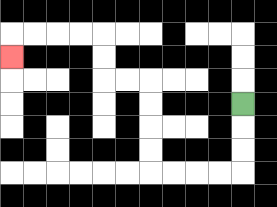{'start': '[10, 4]', 'end': '[0, 2]', 'path_directions': 'D,D,D,L,L,L,L,U,U,U,U,L,L,U,U,L,L,L,L,D', 'path_coordinates': '[[10, 4], [10, 5], [10, 6], [10, 7], [9, 7], [8, 7], [7, 7], [6, 7], [6, 6], [6, 5], [6, 4], [6, 3], [5, 3], [4, 3], [4, 2], [4, 1], [3, 1], [2, 1], [1, 1], [0, 1], [0, 2]]'}